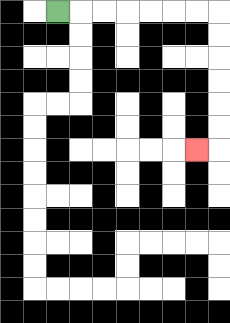{'start': '[2, 0]', 'end': '[8, 6]', 'path_directions': 'R,R,R,R,R,R,R,D,D,D,D,D,D,L', 'path_coordinates': '[[2, 0], [3, 0], [4, 0], [5, 0], [6, 0], [7, 0], [8, 0], [9, 0], [9, 1], [9, 2], [9, 3], [9, 4], [9, 5], [9, 6], [8, 6]]'}